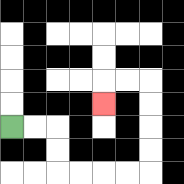{'start': '[0, 5]', 'end': '[4, 4]', 'path_directions': 'R,R,D,D,R,R,R,R,U,U,U,U,L,L,D', 'path_coordinates': '[[0, 5], [1, 5], [2, 5], [2, 6], [2, 7], [3, 7], [4, 7], [5, 7], [6, 7], [6, 6], [6, 5], [6, 4], [6, 3], [5, 3], [4, 3], [4, 4]]'}